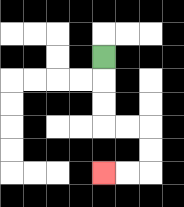{'start': '[4, 2]', 'end': '[4, 7]', 'path_directions': 'D,D,D,R,R,D,D,L,L', 'path_coordinates': '[[4, 2], [4, 3], [4, 4], [4, 5], [5, 5], [6, 5], [6, 6], [6, 7], [5, 7], [4, 7]]'}